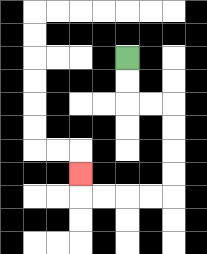{'start': '[5, 2]', 'end': '[3, 7]', 'path_directions': 'D,D,R,R,D,D,D,D,L,L,L,L,U', 'path_coordinates': '[[5, 2], [5, 3], [5, 4], [6, 4], [7, 4], [7, 5], [7, 6], [7, 7], [7, 8], [6, 8], [5, 8], [4, 8], [3, 8], [3, 7]]'}